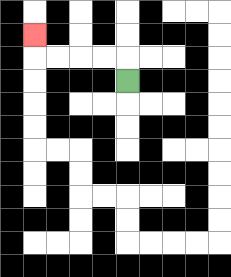{'start': '[5, 3]', 'end': '[1, 1]', 'path_directions': 'U,L,L,L,L,U', 'path_coordinates': '[[5, 3], [5, 2], [4, 2], [3, 2], [2, 2], [1, 2], [1, 1]]'}